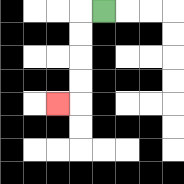{'start': '[4, 0]', 'end': '[2, 4]', 'path_directions': 'L,D,D,D,D,L', 'path_coordinates': '[[4, 0], [3, 0], [3, 1], [3, 2], [3, 3], [3, 4], [2, 4]]'}